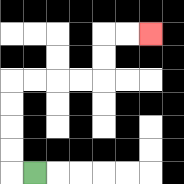{'start': '[1, 7]', 'end': '[6, 1]', 'path_directions': 'L,U,U,U,U,R,R,R,R,U,U,R,R', 'path_coordinates': '[[1, 7], [0, 7], [0, 6], [0, 5], [0, 4], [0, 3], [1, 3], [2, 3], [3, 3], [4, 3], [4, 2], [4, 1], [5, 1], [6, 1]]'}